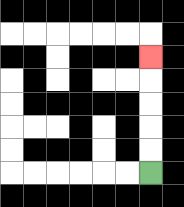{'start': '[6, 7]', 'end': '[6, 2]', 'path_directions': 'U,U,U,U,U', 'path_coordinates': '[[6, 7], [6, 6], [6, 5], [6, 4], [6, 3], [6, 2]]'}